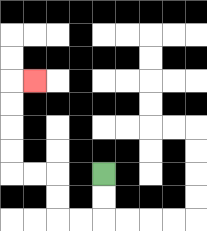{'start': '[4, 7]', 'end': '[1, 3]', 'path_directions': 'D,D,L,L,U,U,L,L,U,U,U,U,R', 'path_coordinates': '[[4, 7], [4, 8], [4, 9], [3, 9], [2, 9], [2, 8], [2, 7], [1, 7], [0, 7], [0, 6], [0, 5], [0, 4], [0, 3], [1, 3]]'}